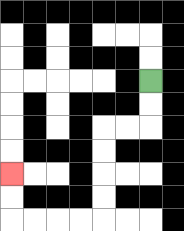{'start': '[6, 3]', 'end': '[0, 7]', 'path_directions': 'D,D,L,L,D,D,D,D,L,L,L,L,U,U', 'path_coordinates': '[[6, 3], [6, 4], [6, 5], [5, 5], [4, 5], [4, 6], [4, 7], [4, 8], [4, 9], [3, 9], [2, 9], [1, 9], [0, 9], [0, 8], [0, 7]]'}